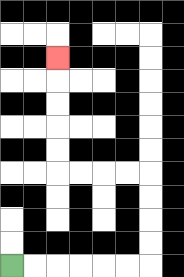{'start': '[0, 11]', 'end': '[2, 2]', 'path_directions': 'R,R,R,R,R,R,U,U,U,U,L,L,L,L,U,U,U,U,U', 'path_coordinates': '[[0, 11], [1, 11], [2, 11], [3, 11], [4, 11], [5, 11], [6, 11], [6, 10], [6, 9], [6, 8], [6, 7], [5, 7], [4, 7], [3, 7], [2, 7], [2, 6], [2, 5], [2, 4], [2, 3], [2, 2]]'}